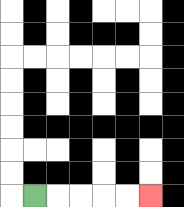{'start': '[1, 8]', 'end': '[6, 8]', 'path_directions': 'R,R,R,R,R', 'path_coordinates': '[[1, 8], [2, 8], [3, 8], [4, 8], [5, 8], [6, 8]]'}